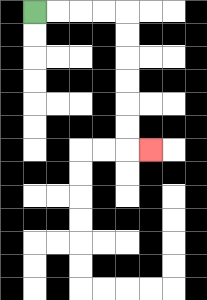{'start': '[1, 0]', 'end': '[6, 6]', 'path_directions': 'R,R,R,R,D,D,D,D,D,D,R', 'path_coordinates': '[[1, 0], [2, 0], [3, 0], [4, 0], [5, 0], [5, 1], [5, 2], [5, 3], [5, 4], [5, 5], [5, 6], [6, 6]]'}